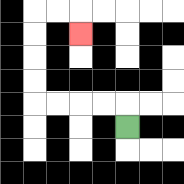{'start': '[5, 5]', 'end': '[3, 1]', 'path_directions': 'U,L,L,L,L,U,U,U,U,R,R,D', 'path_coordinates': '[[5, 5], [5, 4], [4, 4], [3, 4], [2, 4], [1, 4], [1, 3], [1, 2], [1, 1], [1, 0], [2, 0], [3, 0], [3, 1]]'}